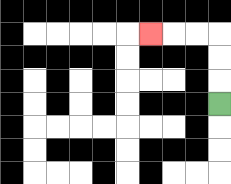{'start': '[9, 4]', 'end': '[6, 1]', 'path_directions': 'U,U,U,L,L,L', 'path_coordinates': '[[9, 4], [9, 3], [9, 2], [9, 1], [8, 1], [7, 1], [6, 1]]'}